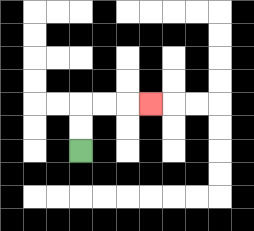{'start': '[3, 6]', 'end': '[6, 4]', 'path_directions': 'U,U,R,R,R', 'path_coordinates': '[[3, 6], [3, 5], [3, 4], [4, 4], [5, 4], [6, 4]]'}